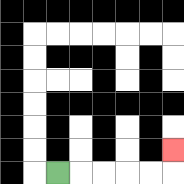{'start': '[2, 7]', 'end': '[7, 6]', 'path_directions': 'R,R,R,R,R,U', 'path_coordinates': '[[2, 7], [3, 7], [4, 7], [5, 7], [6, 7], [7, 7], [7, 6]]'}